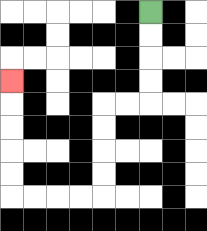{'start': '[6, 0]', 'end': '[0, 3]', 'path_directions': 'D,D,D,D,L,L,D,D,D,D,L,L,L,L,U,U,U,U,U', 'path_coordinates': '[[6, 0], [6, 1], [6, 2], [6, 3], [6, 4], [5, 4], [4, 4], [4, 5], [4, 6], [4, 7], [4, 8], [3, 8], [2, 8], [1, 8], [0, 8], [0, 7], [0, 6], [0, 5], [0, 4], [0, 3]]'}